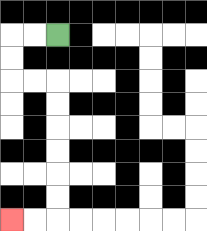{'start': '[2, 1]', 'end': '[0, 9]', 'path_directions': 'L,L,D,D,R,R,D,D,D,D,D,D,L,L', 'path_coordinates': '[[2, 1], [1, 1], [0, 1], [0, 2], [0, 3], [1, 3], [2, 3], [2, 4], [2, 5], [2, 6], [2, 7], [2, 8], [2, 9], [1, 9], [0, 9]]'}